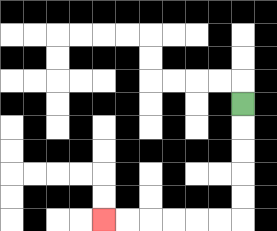{'start': '[10, 4]', 'end': '[4, 9]', 'path_directions': 'D,D,D,D,D,L,L,L,L,L,L', 'path_coordinates': '[[10, 4], [10, 5], [10, 6], [10, 7], [10, 8], [10, 9], [9, 9], [8, 9], [7, 9], [6, 9], [5, 9], [4, 9]]'}